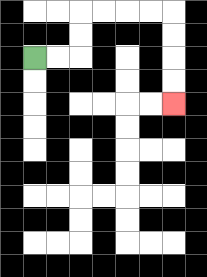{'start': '[1, 2]', 'end': '[7, 4]', 'path_directions': 'R,R,U,U,R,R,R,R,D,D,D,D', 'path_coordinates': '[[1, 2], [2, 2], [3, 2], [3, 1], [3, 0], [4, 0], [5, 0], [6, 0], [7, 0], [7, 1], [7, 2], [7, 3], [7, 4]]'}